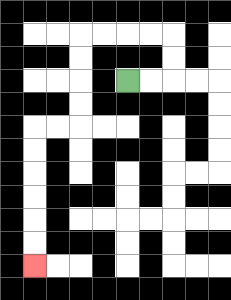{'start': '[5, 3]', 'end': '[1, 11]', 'path_directions': 'R,R,U,U,L,L,L,L,D,D,D,D,L,L,D,D,D,D,D,D', 'path_coordinates': '[[5, 3], [6, 3], [7, 3], [7, 2], [7, 1], [6, 1], [5, 1], [4, 1], [3, 1], [3, 2], [3, 3], [3, 4], [3, 5], [2, 5], [1, 5], [1, 6], [1, 7], [1, 8], [1, 9], [1, 10], [1, 11]]'}